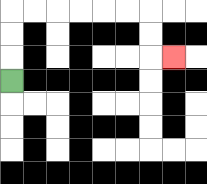{'start': '[0, 3]', 'end': '[7, 2]', 'path_directions': 'U,U,U,R,R,R,R,R,R,D,D,R', 'path_coordinates': '[[0, 3], [0, 2], [0, 1], [0, 0], [1, 0], [2, 0], [3, 0], [4, 0], [5, 0], [6, 0], [6, 1], [6, 2], [7, 2]]'}